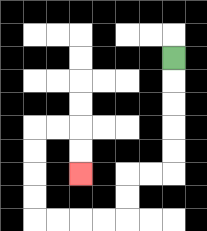{'start': '[7, 2]', 'end': '[3, 7]', 'path_directions': 'D,D,D,D,D,L,L,D,D,L,L,L,L,U,U,U,U,R,R,D,D', 'path_coordinates': '[[7, 2], [7, 3], [7, 4], [7, 5], [7, 6], [7, 7], [6, 7], [5, 7], [5, 8], [5, 9], [4, 9], [3, 9], [2, 9], [1, 9], [1, 8], [1, 7], [1, 6], [1, 5], [2, 5], [3, 5], [3, 6], [3, 7]]'}